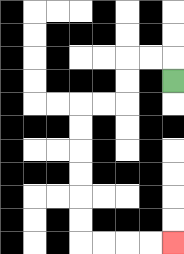{'start': '[7, 3]', 'end': '[7, 10]', 'path_directions': 'U,L,L,D,D,L,L,D,D,D,D,D,D,R,R,R,R', 'path_coordinates': '[[7, 3], [7, 2], [6, 2], [5, 2], [5, 3], [5, 4], [4, 4], [3, 4], [3, 5], [3, 6], [3, 7], [3, 8], [3, 9], [3, 10], [4, 10], [5, 10], [6, 10], [7, 10]]'}